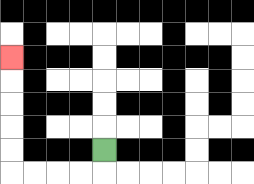{'start': '[4, 6]', 'end': '[0, 2]', 'path_directions': 'D,L,L,L,L,U,U,U,U,U', 'path_coordinates': '[[4, 6], [4, 7], [3, 7], [2, 7], [1, 7], [0, 7], [0, 6], [0, 5], [0, 4], [0, 3], [0, 2]]'}